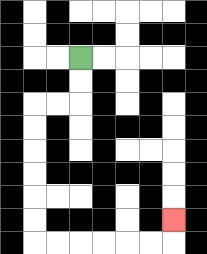{'start': '[3, 2]', 'end': '[7, 9]', 'path_directions': 'D,D,L,L,D,D,D,D,D,D,R,R,R,R,R,R,U', 'path_coordinates': '[[3, 2], [3, 3], [3, 4], [2, 4], [1, 4], [1, 5], [1, 6], [1, 7], [1, 8], [1, 9], [1, 10], [2, 10], [3, 10], [4, 10], [5, 10], [6, 10], [7, 10], [7, 9]]'}